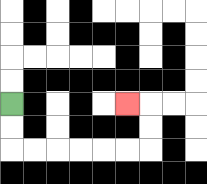{'start': '[0, 4]', 'end': '[5, 4]', 'path_directions': 'D,D,R,R,R,R,R,R,U,U,L', 'path_coordinates': '[[0, 4], [0, 5], [0, 6], [1, 6], [2, 6], [3, 6], [4, 6], [5, 6], [6, 6], [6, 5], [6, 4], [5, 4]]'}